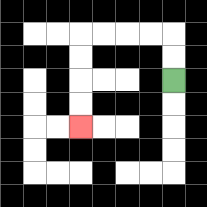{'start': '[7, 3]', 'end': '[3, 5]', 'path_directions': 'U,U,L,L,L,L,D,D,D,D', 'path_coordinates': '[[7, 3], [7, 2], [7, 1], [6, 1], [5, 1], [4, 1], [3, 1], [3, 2], [3, 3], [3, 4], [3, 5]]'}